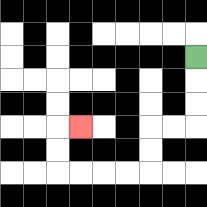{'start': '[8, 2]', 'end': '[3, 5]', 'path_directions': 'D,D,D,L,L,D,D,L,L,L,L,U,U,R', 'path_coordinates': '[[8, 2], [8, 3], [8, 4], [8, 5], [7, 5], [6, 5], [6, 6], [6, 7], [5, 7], [4, 7], [3, 7], [2, 7], [2, 6], [2, 5], [3, 5]]'}